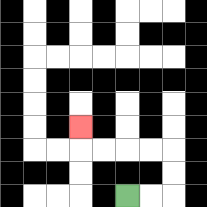{'start': '[5, 8]', 'end': '[3, 5]', 'path_directions': 'R,R,U,U,L,L,L,L,U', 'path_coordinates': '[[5, 8], [6, 8], [7, 8], [7, 7], [7, 6], [6, 6], [5, 6], [4, 6], [3, 6], [3, 5]]'}